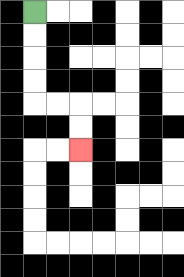{'start': '[1, 0]', 'end': '[3, 6]', 'path_directions': 'D,D,D,D,R,R,D,D', 'path_coordinates': '[[1, 0], [1, 1], [1, 2], [1, 3], [1, 4], [2, 4], [3, 4], [3, 5], [3, 6]]'}